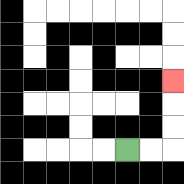{'start': '[5, 6]', 'end': '[7, 3]', 'path_directions': 'R,R,U,U,U', 'path_coordinates': '[[5, 6], [6, 6], [7, 6], [7, 5], [7, 4], [7, 3]]'}